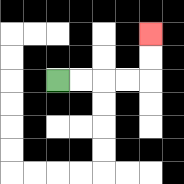{'start': '[2, 3]', 'end': '[6, 1]', 'path_directions': 'R,R,R,R,U,U', 'path_coordinates': '[[2, 3], [3, 3], [4, 3], [5, 3], [6, 3], [6, 2], [6, 1]]'}